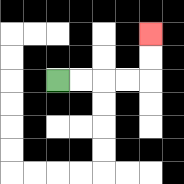{'start': '[2, 3]', 'end': '[6, 1]', 'path_directions': 'R,R,R,R,U,U', 'path_coordinates': '[[2, 3], [3, 3], [4, 3], [5, 3], [6, 3], [6, 2], [6, 1]]'}